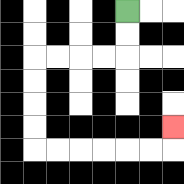{'start': '[5, 0]', 'end': '[7, 5]', 'path_directions': 'D,D,L,L,L,L,D,D,D,D,R,R,R,R,R,R,U', 'path_coordinates': '[[5, 0], [5, 1], [5, 2], [4, 2], [3, 2], [2, 2], [1, 2], [1, 3], [1, 4], [1, 5], [1, 6], [2, 6], [3, 6], [4, 6], [5, 6], [6, 6], [7, 6], [7, 5]]'}